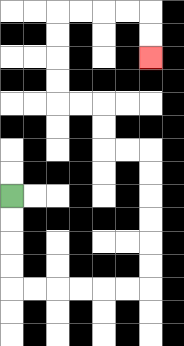{'start': '[0, 8]', 'end': '[6, 2]', 'path_directions': 'D,D,D,D,R,R,R,R,R,R,U,U,U,U,U,U,L,L,U,U,L,L,U,U,U,U,R,R,R,R,D,D', 'path_coordinates': '[[0, 8], [0, 9], [0, 10], [0, 11], [0, 12], [1, 12], [2, 12], [3, 12], [4, 12], [5, 12], [6, 12], [6, 11], [6, 10], [6, 9], [6, 8], [6, 7], [6, 6], [5, 6], [4, 6], [4, 5], [4, 4], [3, 4], [2, 4], [2, 3], [2, 2], [2, 1], [2, 0], [3, 0], [4, 0], [5, 0], [6, 0], [6, 1], [6, 2]]'}